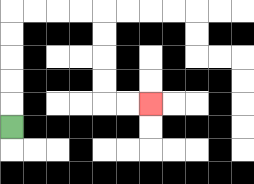{'start': '[0, 5]', 'end': '[6, 4]', 'path_directions': 'U,U,U,U,U,R,R,R,R,D,D,D,D,R,R', 'path_coordinates': '[[0, 5], [0, 4], [0, 3], [0, 2], [0, 1], [0, 0], [1, 0], [2, 0], [3, 0], [4, 0], [4, 1], [4, 2], [4, 3], [4, 4], [5, 4], [6, 4]]'}